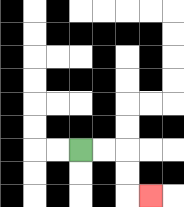{'start': '[3, 6]', 'end': '[6, 8]', 'path_directions': 'R,R,D,D,R', 'path_coordinates': '[[3, 6], [4, 6], [5, 6], [5, 7], [5, 8], [6, 8]]'}